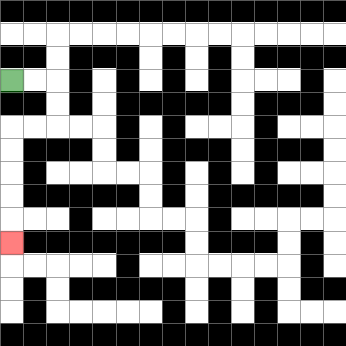{'start': '[0, 3]', 'end': '[0, 10]', 'path_directions': 'R,R,D,D,L,L,D,D,D,D,D', 'path_coordinates': '[[0, 3], [1, 3], [2, 3], [2, 4], [2, 5], [1, 5], [0, 5], [0, 6], [0, 7], [0, 8], [0, 9], [0, 10]]'}